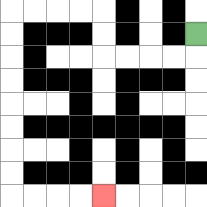{'start': '[8, 1]', 'end': '[4, 8]', 'path_directions': 'D,L,L,L,L,U,U,L,L,L,L,D,D,D,D,D,D,D,D,R,R,R,R', 'path_coordinates': '[[8, 1], [8, 2], [7, 2], [6, 2], [5, 2], [4, 2], [4, 1], [4, 0], [3, 0], [2, 0], [1, 0], [0, 0], [0, 1], [0, 2], [0, 3], [0, 4], [0, 5], [0, 6], [0, 7], [0, 8], [1, 8], [2, 8], [3, 8], [4, 8]]'}